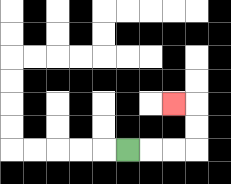{'start': '[5, 6]', 'end': '[7, 4]', 'path_directions': 'R,R,R,U,U,L', 'path_coordinates': '[[5, 6], [6, 6], [7, 6], [8, 6], [8, 5], [8, 4], [7, 4]]'}